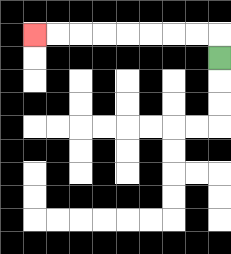{'start': '[9, 2]', 'end': '[1, 1]', 'path_directions': 'U,L,L,L,L,L,L,L,L', 'path_coordinates': '[[9, 2], [9, 1], [8, 1], [7, 1], [6, 1], [5, 1], [4, 1], [3, 1], [2, 1], [1, 1]]'}